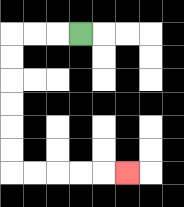{'start': '[3, 1]', 'end': '[5, 7]', 'path_directions': 'L,L,L,D,D,D,D,D,D,R,R,R,R,R', 'path_coordinates': '[[3, 1], [2, 1], [1, 1], [0, 1], [0, 2], [0, 3], [0, 4], [0, 5], [0, 6], [0, 7], [1, 7], [2, 7], [3, 7], [4, 7], [5, 7]]'}